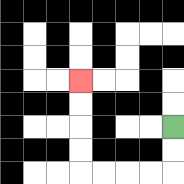{'start': '[7, 5]', 'end': '[3, 3]', 'path_directions': 'D,D,L,L,L,L,U,U,U,U', 'path_coordinates': '[[7, 5], [7, 6], [7, 7], [6, 7], [5, 7], [4, 7], [3, 7], [3, 6], [3, 5], [3, 4], [3, 3]]'}